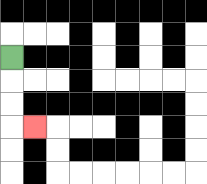{'start': '[0, 2]', 'end': '[1, 5]', 'path_directions': 'D,D,D,R', 'path_coordinates': '[[0, 2], [0, 3], [0, 4], [0, 5], [1, 5]]'}